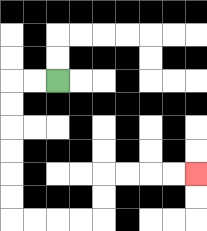{'start': '[2, 3]', 'end': '[8, 7]', 'path_directions': 'L,L,D,D,D,D,D,D,R,R,R,R,U,U,R,R,R,R', 'path_coordinates': '[[2, 3], [1, 3], [0, 3], [0, 4], [0, 5], [0, 6], [0, 7], [0, 8], [0, 9], [1, 9], [2, 9], [3, 9], [4, 9], [4, 8], [4, 7], [5, 7], [6, 7], [7, 7], [8, 7]]'}